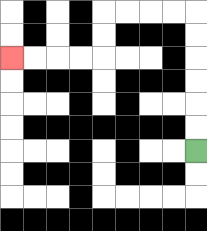{'start': '[8, 6]', 'end': '[0, 2]', 'path_directions': 'U,U,U,U,U,U,L,L,L,L,D,D,L,L,L,L', 'path_coordinates': '[[8, 6], [8, 5], [8, 4], [8, 3], [8, 2], [8, 1], [8, 0], [7, 0], [6, 0], [5, 0], [4, 0], [4, 1], [4, 2], [3, 2], [2, 2], [1, 2], [0, 2]]'}